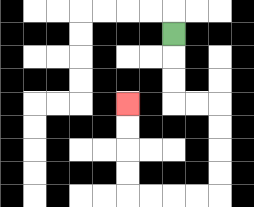{'start': '[7, 1]', 'end': '[5, 4]', 'path_directions': 'D,D,D,R,R,D,D,D,D,L,L,L,L,U,U,U,U', 'path_coordinates': '[[7, 1], [7, 2], [7, 3], [7, 4], [8, 4], [9, 4], [9, 5], [9, 6], [9, 7], [9, 8], [8, 8], [7, 8], [6, 8], [5, 8], [5, 7], [5, 6], [5, 5], [5, 4]]'}